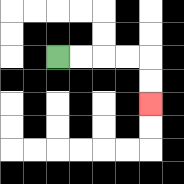{'start': '[2, 2]', 'end': '[6, 4]', 'path_directions': 'R,R,R,R,D,D', 'path_coordinates': '[[2, 2], [3, 2], [4, 2], [5, 2], [6, 2], [6, 3], [6, 4]]'}